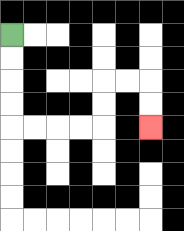{'start': '[0, 1]', 'end': '[6, 5]', 'path_directions': 'D,D,D,D,R,R,R,R,U,U,R,R,D,D', 'path_coordinates': '[[0, 1], [0, 2], [0, 3], [0, 4], [0, 5], [1, 5], [2, 5], [3, 5], [4, 5], [4, 4], [4, 3], [5, 3], [6, 3], [6, 4], [6, 5]]'}